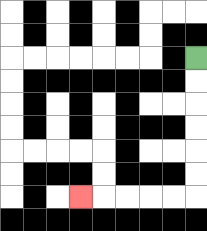{'start': '[8, 2]', 'end': '[3, 8]', 'path_directions': 'D,D,D,D,D,D,L,L,L,L,L', 'path_coordinates': '[[8, 2], [8, 3], [8, 4], [8, 5], [8, 6], [8, 7], [8, 8], [7, 8], [6, 8], [5, 8], [4, 8], [3, 8]]'}